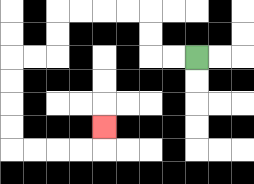{'start': '[8, 2]', 'end': '[4, 5]', 'path_directions': 'L,L,U,U,L,L,L,L,D,D,L,L,D,D,D,D,R,R,R,R,U', 'path_coordinates': '[[8, 2], [7, 2], [6, 2], [6, 1], [6, 0], [5, 0], [4, 0], [3, 0], [2, 0], [2, 1], [2, 2], [1, 2], [0, 2], [0, 3], [0, 4], [0, 5], [0, 6], [1, 6], [2, 6], [3, 6], [4, 6], [4, 5]]'}